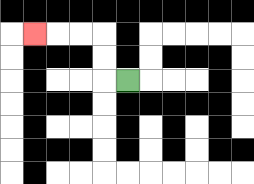{'start': '[5, 3]', 'end': '[1, 1]', 'path_directions': 'L,U,U,L,L,L', 'path_coordinates': '[[5, 3], [4, 3], [4, 2], [4, 1], [3, 1], [2, 1], [1, 1]]'}